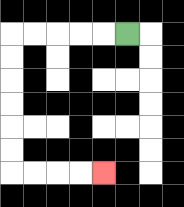{'start': '[5, 1]', 'end': '[4, 7]', 'path_directions': 'L,L,L,L,L,D,D,D,D,D,D,R,R,R,R', 'path_coordinates': '[[5, 1], [4, 1], [3, 1], [2, 1], [1, 1], [0, 1], [0, 2], [0, 3], [0, 4], [0, 5], [0, 6], [0, 7], [1, 7], [2, 7], [3, 7], [4, 7]]'}